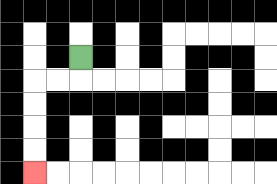{'start': '[3, 2]', 'end': '[1, 7]', 'path_directions': 'D,L,L,D,D,D,D', 'path_coordinates': '[[3, 2], [3, 3], [2, 3], [1, 3], [1, 4], [1, 5], [1, 6], [1, 7]]'}